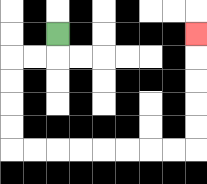{'start': '[2, 1]', 'end': '[8, 1]', 'path_directions': 'D,L,L,D,D,D,D,R,R,R,R,R,R,R,R,U,U,U,U,U', 'path_coordinates': '[[2, 1], [2, 2], [1, 2], [0, 2], [0, 3], [0, 4], [0, 5], [0, 6], [1, 6], [2, 6], [3, 6], [4, 6], [5, 6], [6, 6], [7, 6], [8, 6], [8, 5], [8, 4], [8, 3], [8, 2], [8, 1]]'}